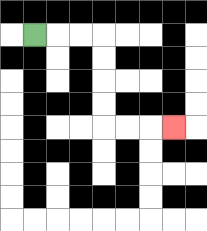{'start': '[1, 1]', 'end': '[7, 5]', 'path_directions': 'R,R,R,D,D,D,D,R,R,R', 'path_coordinates': '[[1, 1], [2, 1], [3, 1], [4, 1], [4, 2], [4, 3], [4, 4], [4, 5], [5, 5], [6, 5], [7, 5]]'}